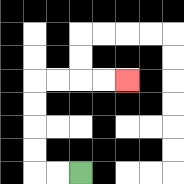{'start': '[3, 7]', 'end': '[5, 3]', 'path_directions': 'L,L,U,U,U,U,R,R,R,R', 'path_coordinates': '[[3, 7], [2, 7], [1, 7], [1, 6], [1, 5], [1, 4], [1, 3], [2, 3], [3, 3], [4, 3], [5, 3]]'}